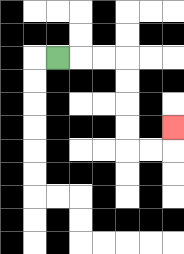{'start': '[2, 2]', 'end': '[7, 5]', 'path_directions': 'R,R,R,D,D,D,D,R,R,U', 'path_coordinates': '[[2, 2], [3, 2], [4, 2], [5, 2], [5, 3], [5, 4], [5, 5], [5, 6], [6, 6], [7, 6], [7, 5]]'}